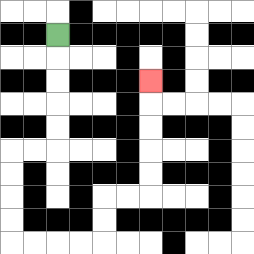{'start': '[2, 1]', 'end': '[6, 3]', 'path_directions': 'D,D,D,D,D,L,L,D,D,D,D,R,R,R,R,U,U,R,R,U,U,U,U,U', 'path_coordinates': '[[2, 1], [2, 2], [2, 3], [2, 4], [2, 5], [2, 6], [1, 6], [0, 6], [0, 7], [0, 8], [0, 9], [0, 10], [1, 10], [2, 10], [3, 10], [4, 10], [4, 9], [4, 8], [5, 8], [6, 8], [6, 7], [6, 6], [6, 5], [6, 4], [6, 3]]'}